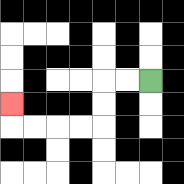{'start': '[6, 3]', 'end': '[0, 4]', 'path_directions': 'L,L,D,D,L,L,L,L,U', 'path_coordinates': '[[6, 3], [5, 3], [4, 3], [4, 4], [4, 5], [3, 5], [2, 5], [1, 5], [0, 5], [0, 4]]'}